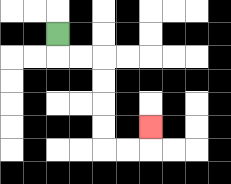{'start': '[2, 1]', 'end': '[6, 5]', 'path_directions': 'D,R,R,D,D,D,D,R,R,U', 'path_coordinates': '[[2, 1], [2, 2], [3, 2], [4, 2], [4, 3], [4, 4], [4, 5], [4, 6], [5, 6], [6, 6], [6, 5]]'}